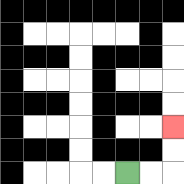{'start': '[5, 7]', 'end': '[7, 5]', 'path_directions': 'R,R,U,U', 'path_coordinates': '[[5, 7], [6, 7], [7, 7], [7, 6], [7, 5]]'}